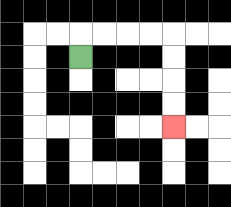{'start': '[3, 2]', 'end': '[7, 5]', 'path_directions': 'U,R,R,R,R,D,D,D,D', 'path_coordinates': '[[3, 2], [3, 1], [4, 1], [5, 1], [6, 1], [7, 1], [7, 2], [7, 3], [7, 4], [7, 5]]'}